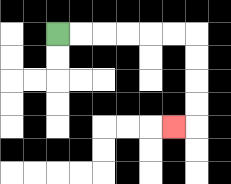{'start': '[2, 1]', 'end': '[7, 5]', 'path_directions': 'R,R,R,R,R,R,D,D,D,D,L', 'path_coordinates': '[[2, 1], [3, 1], [4, 1], [5, 1], [6, 1], [7, 1], [8, 1], [8, 2], [8, 3], [8, 4], [8, 5], [7, 5]]'}